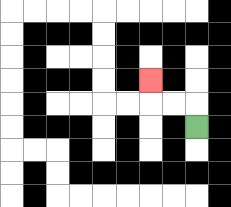{'start': '[8, 5]', 'end': '[6, 3]', 'path_directions': 'U,L,L,U', 'path_coordinates': '[[8, 5], [8, 4], [7, 4], [6, 4], [6, 3]]'}